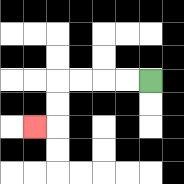{'start': '[6, 3]', 'end': '[1, 5]', 'path_directions': 'L,L,L,L,D,D,L', 'path_coordinates': '[[6, 3], [5, 3], [4, 3], [3, 3], [2, 3], [2, 4], [2, 5], [1, 5]]'}